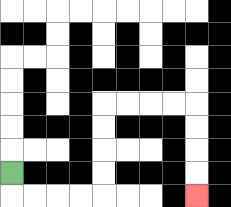{'start': '[0, 7]', 'end': '[8, 8]', 'path_directions': 'D,R,R,R,R,U,U,U,U,R,R,R,R,D,D,D,D', 'path_coordinates': '[[0, 7], [0, 8], [1, 8], [2, 8], [3, 8], [4, 8], [4, 7], [4, 6], [4, 5], [4, 4], [5, 4], [6, 4], [7, 4], [8, 4], [8, 5], [8, 6], [8, 7], [8, 8]]'}